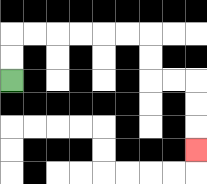{'start': '[0, 3]', 'end': '[8, 6]', 'path_directions': 'U,U,R,R,R,R,R,R,D,D,R,R,D,D,D', 'path_coordinates': '[[0, 3], [0, 2], [0, 1], [1, 1], [2, 1], [3, 1], [4, 1], [5, 1], [6, 1], [6, 2], [6, 3], [7, 3], [8, 3], [8, 4], [8, 5], [8, 6]]'}